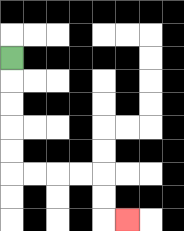{'start': '[0, 2]', 'end': '[5, 9]', 'path_directions': 'D,D,D,D,D,R,R,R,R,D,D,R', 'path_coordinates': '[[0, 2], [0, 3], [0, 4], [0, 5], [0, 6], [0, 7], [1, 7], [2, 7], [3, 7], [4, 7], [4, 8], [4, 9], [5, 9]]'}